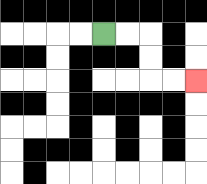{'start': '[4, 1]', 'end': '[8, 3]', 'path_directions': 'R,R,D,D,R,R', 'path_coordinates': '[[4, 1], [5, 1], [6, 1], [6, 2], [6, 3], [7, 3], [8, 3]]'}